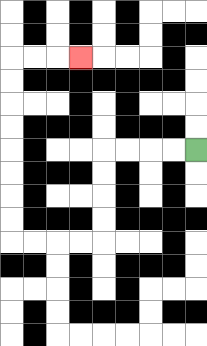{'start': '[8, 6]', 'end': '[3, 2]', 'path_directions': 'L,L,L,L,D,D,D,D,L,L,L,L,U,U,U,U,U,U,U,U,R,R,R', 'path_coordinates': '[[8, 6], [7, 6], [6, 6], [5, 6], [4, 6], [4, 7], [4, 8], [4, 9], [4, 10], [3, 10], [2, 10], [1, 10], [0, 10], [0, 9], [0, 8], [0, 7], [0, 6], [0, 5], [0, 4], [0, 3], [0, 2], [1, 2], [2, 2], [3, 2]]'}